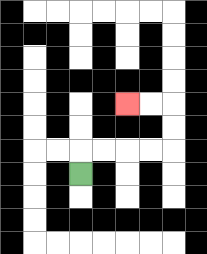{'start': '[3, 7]', 'end': '[5, 4]', 'path_directions': 'U,R,R,R,R,U,U,L,L', 'path_coordinates': '[[3, 7], [3, 6], [4, 6], [5, 6], [6, 6], [7, 6], [7, 5], [7, 4], [6, 4], [5, 4]]'}